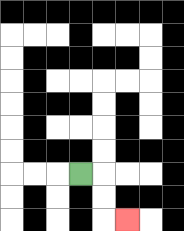{'start': '[3, 7]', 'end': '[5, 9]', 'path_directions': 'R,D,D,R', 'path_coordinates': '[[3, 7], [4, 7], [4, 8], [4, 9], [5, 9]]'}